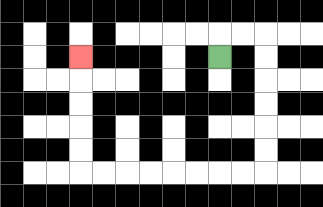{'start': '[9, 2]', 'end': '[3, 2]', 'path_directions': 'U,R,R,D,D,D,D,D,D,L,L,L,L,L,L,L,L,U,U,U,U,U', 'path_coordinates': '[[9, 2], [9, 1], [10, 1], [11, 1], [11, 2], [11, 3], [11, 4], [11, 5], [11, 6], [11, 7], [10, 7], [9, 7], [8, 7], [7, 7], [6, 7], [5, 7], [4, 7], [3, 7], [3, 6], [3, 5], [3, 4], [3, 3], [3, 2]]'}